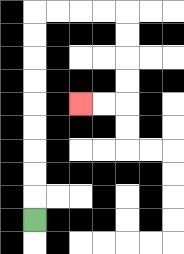{'start': '[1, 9]', 'end': '[3, 4]', 'path_directions': 'U,U,U,U,U,U,U,U,U,R,R,R,R,D,D,D,D,L,L', 'path_coordinates': '[[1, 9], [1, 8], [1, 7], [1, 6], [1, 5], [1, 4], [1, 3], [1, 2], [1, 1], [1, 0], [2, 0], [3, 0], [4, 0], [5, 0], [5, 1], [5, 2], [5, 3], [5, 4], [4, 4], [3, 4]]'}